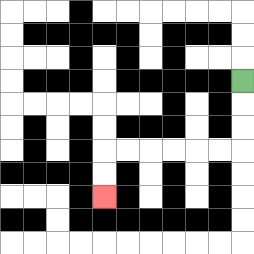{'start': '[10, 3]', 'end': '[4, 8]', 'path_directions': 'D,D,D,L,L,L,L,L,L,D,D', 'path_coordinates': '[[10, 3], [10, 4], [10, 5], [10, 6], [9, 6], [8, 6], [7, 6], [6, 6], [5, 6], [4, 6], [4, 7], [4, 8]]'}